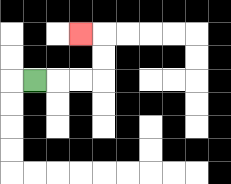{'start': '[1, 3]', 'end': '[3, 1]', 'path_directions': 'R,R,R,U,U,L', 'path_coordinates': '[[1, 3], [2, 3], [3, 3], [4, 3], [4, 2], [4, 1], [3, 1]]'}